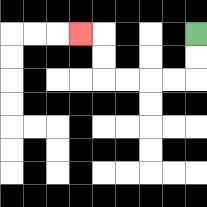{'start': '[8, 1]', 'end': '[3, 1]', 'path_directions': 'D,D,L,L,L,L,U,U,L', 'path_coordinates': '[[8, 1], [8, 2], [8, 3], [7, 3], [6, 3], [5, 3], [4, 3], [4, 2], [4, 1], [3, 1]]'}